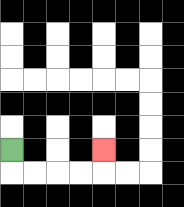{'start': '[0, 6]', 'end': '[4, 6]', 'path_directions': 'D,R,R,R,R,U', 'path_coordinates': '[[0, 6], [0, 7], [1, 7], [2, 7], [3, 7], [4, 7], [4, 6]]'}